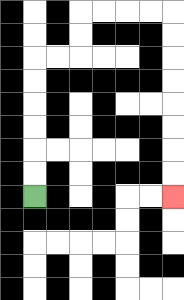{'start': '[1, 8]', 'end': '[7, 8]', 'path_directions': 'U,U,U,U,U,U,R,R,U,U,R,R,R,R,D,D,D,D,D,D,D,D', 'path_coordinates': '[[1, 8], [1, 7], [1, 6], [1, 5], [1, 4], [1, 3], [1, 2], [2, 2], [3, 2], [3, 1], [3, 0], [4, 0], [5, 0], [6, 0], [7, 0], [7, 1], [7, 2], [7, 3], [7, 4], [7, 5], [7, 6], [7, 7], [7, 8]]'}